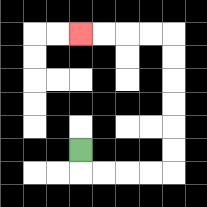{'start': '[3, 6]', 'end': '[3, 1]', 'path_directions': 'D,R,R,R,R,U,U,U,U,U,U,L,L,L,L', 'path_coordinates': '[[3, 6], [3, 7], [4, 7], [5, 7], [6, 7], [7, 7], [7, 6], [7, 5], [7, 4], [7, 3], [7, 2], [7, 1], [6, 1], [5, 1], [4, 1], [3, 1]]'}